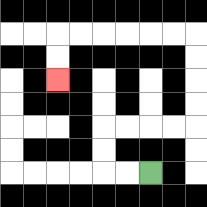{'start': '[6, 7]', 'end': '[2, 3]', 'path_directions': 'L,L,U,U,R,R,R,R,U,U,U,U,L,L,L,L,L,L,D,D', 'path_coordinates': '[[6, 7], [5, 7], [4, 7], [4, 6], [4, 5], [5, 5], [6, 5], [7, 5], [8, 5], [8, 4], [8, 3], [8, 2], [8, 1], [7, 1], [6, 1], [5, 1], [4, 1], [3, 1], [2, 1], [2, 2], [2, 3]]'}